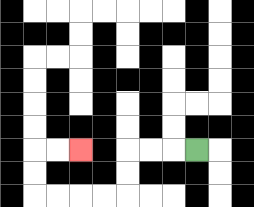{'start': '[8, 6]', 'end': '[3, 6]', 'path_directions': 'L,L,L,D,D,L,L,L,L,U,U,R,R', 'path_coordinates': '[[8, 6], [7, 6], [6, 6], [5, 6], [5, 7], [5, 8], [4, 8], [3, 8], [2, 8], [1, 8], [1, 7], [1, 6], [2, 6], [3, 6]]'}